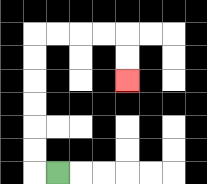{'start': '[2, 7]', 'end': '[5, 3]', 'path_directions': 'L,U,U,U,U,U,U,R,R,R,R,D,D', 'path_coordinates': '[[2, 7], [1, 7], [1, 6], [1, 5], [1, 4], [1, 3], [1, 2], [1, 1], [2, 1], [3, 1], [4, 1], [5, 1], [5, 2], [5, 3]]'}